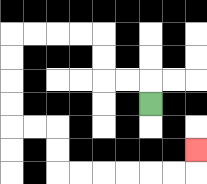{'start': '[6, 4]', 'end': '[8, 6]', 'path_directions': 'U,L,L,U,U,L,L,L,L,D,D,D,D,R,R,D,D,R,R,R,R,R,R,U', 'path_coordinates': '[[6, 4], [6, 3], [5, 3], [4, 3], [4, 2], [4, 1], [3, 1], [2, 1], [1, 1], [0, 1], [0, 2], [0, 3], [0, 4], [0, 5], [1, 5], [2, 5], [2, 6], [2, 7], [3, 7], [4, 7], [5, 7], [6, 7], [7, 7], [8, 7], [8, 6]]'}